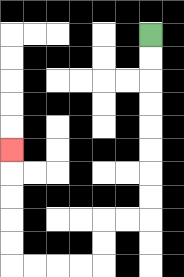{'start': '[6, 1]', 'end': '[0, 6]', 'path_directions': 'D,D,D,D,D,D,D,D,L,L,D,D,L,L,L,L,U,U,U,U,U', 'path_coordinates': '[[6, 1], [6, 2], [6, 3], [6, 4], [6, 5], [6, 6], [6, 7], [6, 8], [6, 9], [5, 9], [4, 9], [4, 10], [4, 11], [3, 11], [2, 11], [1, 11], [0, 11], [0, 10], [0, 9], [0, 8], [0, 7], [0, 6]]'}